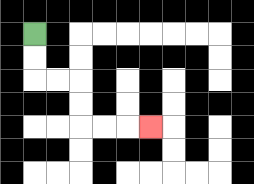{'start': '[1, 1]', 'end': '[6, 5]', 'path_directions': 'D,D,R,R,D,D,R,R,R', 'path_coordinates': '[[1, 1], [1, 2], [1, 3], [2, 3], [3, 3], [3, 4], [3, 5], [4, 5], [5, 5], [6, 5]]'}